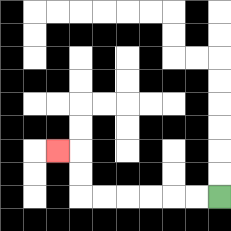{'start': '[9, 8]', 'end': '[2, 6]', 'path_directions': 'L,L,L,L,L,L,U,U,L', 'path_coordinates': '[[9, 8], [8, 8], [7, 8], [6, 8], [5, 8], [4, 8], [3, 8], [3, 7], [3, 6], [2, 6]]'}